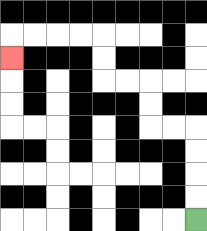{'start': '[8, 9]', 'end': '[0, 2]', 'path_directions': 'U,U,U,U,L,L,U,U,L,L,U,U,L,L,L,L,D', 'path_coordinates': '[[8, 9], [8, 8], [8, 7], [8, 6], [8, 5], [7, 5], [6, 5], [6, 4], [6, 3], [5, 3], [4, 3], [4, 2], [4, 1], [3, 1], [2, 1], [1, 1], [0, 1], [0, 2]]'}